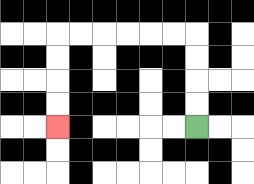{'start': '[8, 5]', 'end': '[2, 5]', 'path_directions': 'U,U,U,U,L,L,L,L,L,L,D,D,D,D', 'path_coordinates': '[[8, 5], [8, 4], [8, 3], [8, 2], [8, 1], [7, 1], [6, 1], [5, 1], [4, 1], [3, 1], [2, 1], [2, 2], [2, 3], [2, 4], [2, 5]]'}